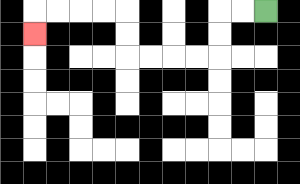{'start': '[11, 0]', 'end': '[1, 1]', 'path_directions': 'L,L,D,D,L,L,L,L,U,U,L,L,L,L,D', 'path_coordinates': '[[11, 0], [10, 0], [9, 0], [9, 1], [9, 2], [8, 2], [7, 2], [6, 2], [5, 2], [5, 1], [5, 0], [4, 0], [3, 0], [2, 0], [1, 0], [1, 1]]'}